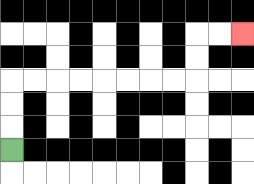{'start': '[0, 6]', 'end': '[10, 1]', 'path_directions': 'U,U,U,R,R,R,R,R,R,R,R,U,U,R,R', 'path_coordinates': '[[0, 6], [0, 5], [0, 4], [0, 3], [1, 3], [2, 3], [3, 3], [4, 3], [5, 3], [6, 3], [7, 3], [8, 3], [8, 2], [8, 1], [9, 1], [10, 1]]'}